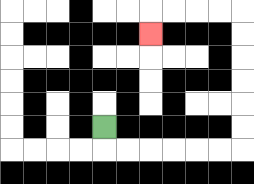{'start': '[4, 5]', 'end': '[6, 1]', 'path_directions': 'D,R,R,R,R,R,R,U,U,U,U,U,U,L,L,L,L,D', 'path_coordinates': '[[4, 5], [4, 6], [5, 6], [6, 6], [7, 6], [8, 6], [9, 6], [10, 6], [10, 5], [10, 4], [10, 3], [10, 2], [10, 1], [10, 0], [9, 0], [8, 0], [7, 0], [6, 0], [6, 1]]'}